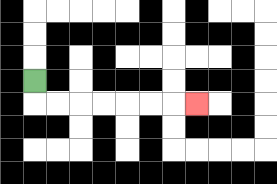{'start': '[1, 3]', 'end': '[8, 4]', 'path_directions': 'D,R,R,R,R,R,R,R', 'path_coordinates': '[[1, 3], [1, 4], [2, 4], [3, 4], [4, 4], [5, 4], [6, 4], [7, 4], [8, 4]]'}